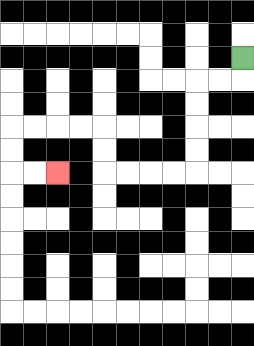{'start': '[10, 2]', 'end': '[2, 7]', 'path_directions': 'D,L,L,D,D,D,D,L,L,L,L,U,U,L,L,L,L,D,D,R,R', 'path_coordinates': '[[10, 2], [10, 3], [9, 3], [8, 3], [8, 4], [8, 5], [8, 6], [8, 7], [7, 7], [6, 7], [5, 7], [4, 7], [4, 6], [4, 5], [3, 5], [2, 5], [1, 5], [0, 5], [0, 6], [0, 7], [1, 7], [2, 7]]'}